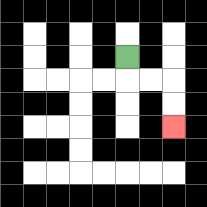{'start': '[5, 2]', 'end': '[7, 5]', 'path_directions': 'D,R,R,D,D', 'path_coordinates': '[[5, 2], [5, 3], [6, 3], [7, 3], [7, 4], [7, 5]]'}